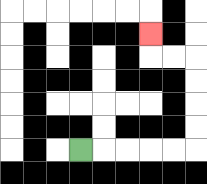{'start': '[3, 6]', 'end': '[6, 1]', 'path_directions': 'R,R,R,R,R,U,U,U,U,L,L,U', 'path_coordinates': '[[3, 6], [4, 6], [5, 6], [6, 6], [7, 6], [8, 6], [8, 5], [8, 4], [8, 3], [8, 2], [7, 2], [6, 2], [6, 1]]'}